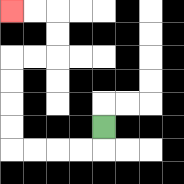{'start': '[4, 5]', 'end': '[0, 0]', 'path_directions': 'D,L,L,L,L,U,U,U,U,R,R,U,U,L,L', 'path_coordinates': '[[4, 5], [4, 6], [3, 6], [2, 6], [1, 6], [0, 6], [0, 5], [0, 4], [0, 3], [0, 2], [1, 2], [2, 2], [2, 1], [2, 0], [1, 0], [0, 0]]'}